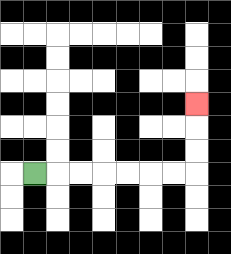{'start': '[1, 7]', 'end': '[8, 4]', 'path_directions': 'R,R,R,R,R,R,R,U,U,U', 'path_coordinates': '[[1, 7], [2, 7], [3, 7], [4, 7], [5, 7], [6, 7], [7, 7], [8, 7], [8, 6], [8, 5], [8, 4]]'}